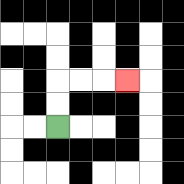{'start': '[2, 5]', 'end': '[5, 3]', 'path_directions': 'U,U,R,R,R', 'path_coordinates': '[[2, 5], [2, 4], [2, 3], [3, 3], [4, 3], [5, 3]]'}